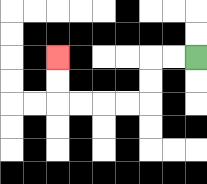{'start': '[8, 2]', 'end': '[2, 2]', 'path_directions': 'L,L,D,D,L,L,L,L,U,U', 'path_coordinates': '[[8, 2], [7, 2], [6, 2], [6, 3], [6, 4], [5, 4], [4, 4], [3, 4], [2, 4], [2, 3], [2, 2]]'}